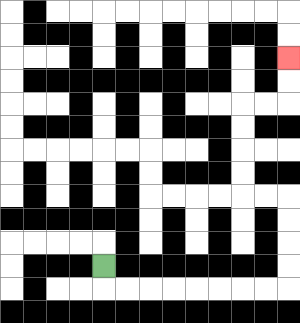{'start': '[4, 11]', 'end': '[12, 2]', 'path_directions': 'D,R,R,R,R,R,R,R,R,U,U,U,U,L,L,U,U,U,U,R,R,U,U', 'path_coordinates': '[[4, 11], [4, 12], [5, 12], [6, 12], [7, 12], [8, 12], [9, 12], [10, 12], [11, 12], [12, 12], [12, 11], [12, 10], [12, 9], [12, 8], [11, 8], [10, 8], [10, 7], [10, 6], [10, 5], [10, 4], [11, 4], [12, 4], [12, 3], [12, 2]]'}